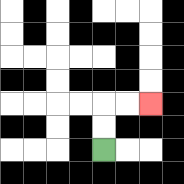{'start': '[4, 6]', 'end': '[6, 4]', 'path_directions': 'U,U,R,R', 'path_coordinates': '[[4, 6], [4, 5], [4, 4], [5, 4], [6, 4]]'}